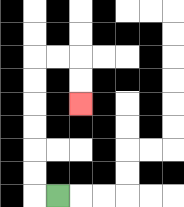{'start': '[2, 8]', 'end': '[3, 4]', 'path_directions': 'L,U,U,U,U,U,U,R,R,D,D', 'path_coordinates': '[[2, 8], [1, 8], [1, 7], [1, 6], [1, 5], [1, 4], [1, 3], [1, 2], [2, 2], [3, 2], [3, 3], [3, 4]]'}